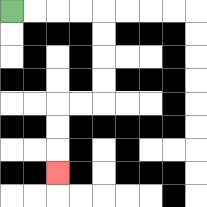{'start': '[0, 0]', 'end': '[2, 7]', 'path_directions': 'R,R,R,R,D,D,D,D,L,L,D,D,D', 'path_coordinates': '[[0, 0], [1, 0], [2, 0], [3, 0], [4, 0], [4, 1], [4, 2], [4, 3], [4, 4], [3, 4], [2, 4], [2, 5], [2, 6], [2, 7]]'}